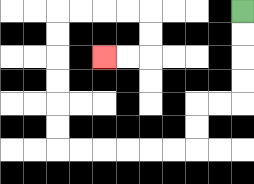{'start': '[10, 0]', 'end': '[4, 2]', 'path_directions': 'D,D,D,D,L,L,D,D,L,L,L,L,L,L,U,U,U,U,U,U,R,R,R,R,D,D,L,L', 'path_coordinates': '[[10, 0], [10, 1], [10, 2], [10, 3], [10, 4], [9, 4], [8, 4], [8, 5], [8, 6], [7, 6], [6, 6], [5, 6], [4, 6], [3, 6], [2, 6], [2, 5], [2, 4], [2, 3], [2, 2], [2, 1], [2, 0], [3, 0], [4, 0], [5, 0], [6, 0], [6, 1], [6, 2], [5, 2], [4, 2]]'}